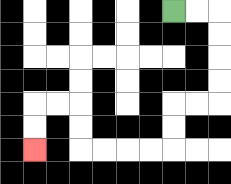{'start': '[7, 0]', 'end': '[1, 6]', 'path_directions': 'R,R,D,D,D,D,L,L,D,D,L,L,L,L,U,U,L,L,D,D', 'path_coordinates': '[[7, 0], [8, 0], [9, 0], [9, 1], [9, 2], [9, 3], [9, 4], [8, 4], [7, 4], [7, 5], [7, 6], [6, 6], [5, 6], [4, 6], [3, 6], [3, 5], [3, 4], [2, 4], [1, 4], [1, 5], [1, 6]]'}